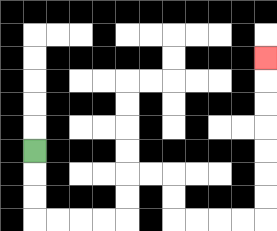{'start': '[1, 6]', 'end': '[11, 2]', 'path_directions': 'D,D,D,R,R,R,R,U,U,R,R,D,D,R,R,R,R,U,U,U,U,U,U,U', 'path_coordinates': '[[1, 6], [1, 7], [1, 8], [1, 9], [2, 9], [3, 9], [4, 9], [5, 9], [5, 8], [5, 7], [6, 7], [7, 7], [7, 8], [7, 9], [8, 9], [9, 9], [10, 9], [11, 9], [11, 8], [11, 7], [11, 6], [11, 5], [11, 4], [11, 3], [11, 2]]'}